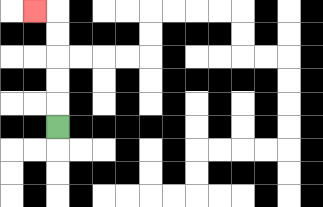{'start': '[2, 5]', 'end': '[1, 0]', 'path_directions': 'U,U,U,U,U,L', 'path_coordinates': '[[2, 5], [2, 4], [2, 3], [2, 2], [2, 1], [2, 0], [1, 0]]'}